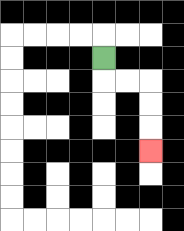{'start': '[4, 2]', 'end': '[6, 6]', 'path_directions': 'D,R,R,D,D,D', 'path_coordinates': '[[4, 2], [4, 3], [5, 3], [6, 3], [6, 4], [6, 5], [6, 6]]'}